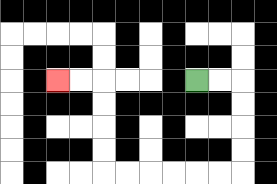{'start': '[8, 3]', 'end': '[2, 3]', 'path_directions': 'R,R,D,D,D,D,L,L,L,L,L,L,U,U,U,U,L,L', 'path_coordinates': '[[8, 3], [9, 3], [10, 3], [10, 4], [10, 5], [10, 6], [10, 7], [9, 7], [8, 7], [7, 7], [6, 7], [5, 7], [4, 7], [4, 6], [4, 5], [4, 4], [4, 3], [3, 3], [2, 3]]'}